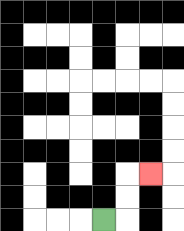{'start': '[4, 9]', 'end': '[6, 7]', 'path_directions': 'R,U,U,R', 'path_coordinates': '[[4, 9], [5, 9], [5, 8], [5, 7], [6, 7]]'}